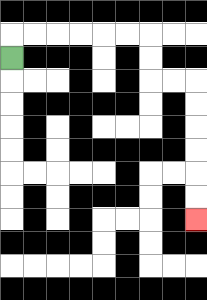{'start': '[0, 2]', 'end': '[8, 9]', 'path_directions': 'U,R,R,R,R,R,R,D,D,R,R,D,D,D,D,D,D', 'path_coordinates': '[[0, 2], [0, 1], [1, 1], [2, 1], [3, 1], [4, 1], [5, 1], [6, 1], [6, 2], [6, 3], [7, 3], [8, 3], [8, 4], [8, 5], [8, 6], [8, 7], [8, 8], [8, 9]]'}